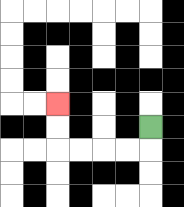{'start': '[6, 5]', 'end': '[2, 4]', 'path_directions': 'D,L,L,L,L,U,U', 'path_coordinates': '[[6, 5], [6, 6], [5, 6], [4, 6], [3, 6], [2, 6], [2, 5], [2, 4]]'}